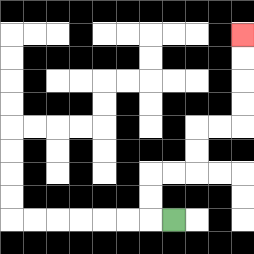{'start': '[7, 9]', 'end': '[10, 1]', 'path_directions': 'L,U,U,R,R,U,U,R,R,U,U,U,U', 'path_coordinates': '[[7, 9], [6, 9], [6, 8], [6, 7], [7, 7], [8, 7], [8, 6], [8, 5], [9, 5], [10, 5], [10, 4], [10, 3], [10, 2], [10, 1]]'}